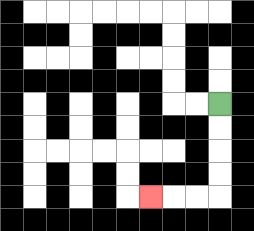{'start': '[9, 4]', 'end': '[6, 8]', 'path_directions': 'D,D,D,D,L,L,L', 'path_coordinates': '[[9, 4], [9, 5], [9, 6], [9, 7], [9, 8], [8, 8], [7, 8], [6, 8]]'}